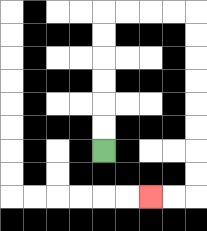{'start': '[4, 6]', 'end': '[6, 8]', 'path_directions': 'U,U,U,U,U,U,R,R,R,R,D,D,D,D,D,D,D,D,L,L', 'path_coordinates': '[[4, 6], [4, 5], [4, 4], [4, 3], [4, 2], [4, 1], [4, 0], [5, 0], [6, 0], [7, 0], [8, 0], [8, 1], [8, 2], [8, 3], [8, 4], [8, 5], [8, 6], [8, 7], [8, 8], [7, 8], [6, 8]]'}